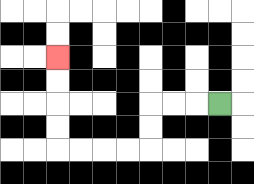{'start': '[9, 4]', 'end': '[2, 2]', 'path_directions': 'L,L,L,D,D,L,L,L,L,U,U,U,U', 'path_coordinates': '[[9, 4], [8, 4], [7, 4], [6, 4], [6, 5], [6, 6], [5, 6], [4, 6], [3, 6], [2, 6], [2, 5], [2, 4], [2, 3], [2, 2]]'}